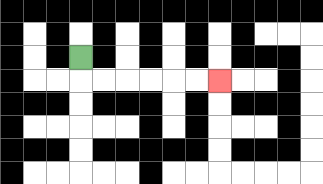{'start': '[3, 2]', 'end': '[9, 3]', 'path_directions': 'D,R,R,R,R,R,R', 'path_coordinates': '[[3, 2], [3, 3], [4, 3], [5, 3], [6, 3], [7, 3], [8, 3], [9, 3]]'}